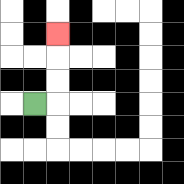{'start': '[1, 4]', 'end': '[2, 1]', 'path_directions': 'R,U,U,U', 'path_coordinates': '[[1, 4], [2, 4], [2, 3], [2, 2], [2, 1]]'}